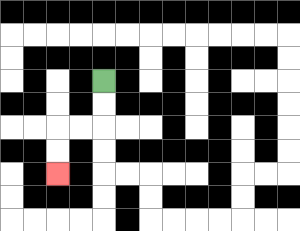{'start': '[4, 3]', 'end': '[2, 7]', 'path_directions': 'D,D,L,L,D,D', 'path_coordinates': '[[4, 3], [4, 4], [4, 5], [3, 5], [2, 5], [2, 6], [2, 7]]'}